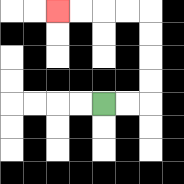{'start': '[4, 4]', 'end': '[2, 0]', 'path_directions': 'R,R,U,U,U,U,L,L,L,L', 'path_coordinates': '[[4, 4], [5, 4], [6, 4], [6, 3], [6, 2], [6, 1], [6, 0], [5, 0], [4, 0], [3, 0], [2, 0]]'}